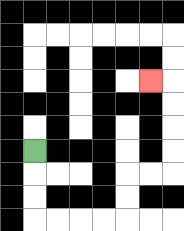{'start': '[1, 6]', 'end': '[6, 3]', 'path_directions': 'D,D,D,R,R,R,R,U,U,R,R,U,U,U,U,L', 'path_coordinates': '[[1, 6], [1, 7], [1, 8], [1, 9], [2, 9], [3, 9], [4, 9], [5, 9], [5, 8], [5, 7], [6, 7], [7, 7], [7, 6], [7, 5], [7, 4], [7, 3], [6, 3]]'}